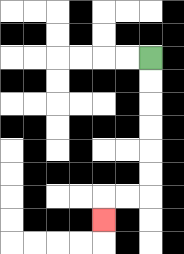{'start': '[6, 2]', 'end': '[4, 9]', 'path_directions': 'D,D,D,D,D,D,L,L,D', 'path_coordinates': '[[6, 2], [6, 3], [6, 4], [6, 5], [6, 6], [6, 7], [6, 8], [5, 8], [4, 8], [4, 9]]'}